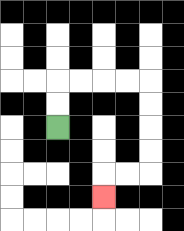{'start': '[2, 5]', 'end': '[4, 8]', 'path_directions': 'U,U,R,R,R,R,D,D,D,D,L,L,D', 'path_coordinates': '[[2, 5], [2, 4], [2, 3], [3, 3], [4, 3], [5, 3], [6, 3], [6, 4], [6, 5], [6, 6], [6, 7], [5, 7], [4, 7], [4, 8]]'}